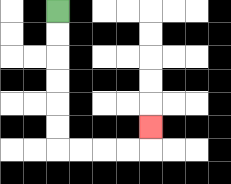{'start': '[2, 0]', 'end': '[6, 5]', 'path_directions': 'D,D,D,D,D,D,R,R,R,R,U', 'path_coordinates': '[[2, 0], [2, 1], [2, 2], [2, 3], [2, 4], [2, 5], [2, 6], [3, 6], [4, 6], [5, 6], [6, 6], [6, 5]]'}